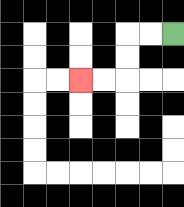{'start': '[7, 1]', 'end': '[3, 3]', 'path_directions': 'L,L,D,D,L,L', 'path_coordinates': '[[7, 1], [6, 1], [5, 1], [5, 2], [5, 3], [4, 3], [3, 3]]'}